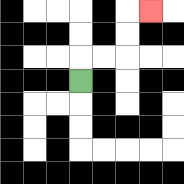{'start': '[3, 3]', 'end': '[6, 0]', 'path_directions': 'U,R,R,U,U,R', 'path_coordinates': '[[3, 3], [3, 2], [4, 2], [5, 2], [5, 1], [5, 0], [6, 0]]'}